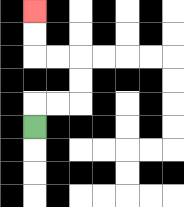{'start': '[1, 5]', 'end': '[1, 0]', 'path_directions': 'U,R,R,U,U,L,L,U,U', 'path_coordinates': '[[1, 5], [1, 4], [2, 4], [3, 4], [3, 3], [3, 2], [2, 2], [1, 2], [1, 1], [1, 0]]'}